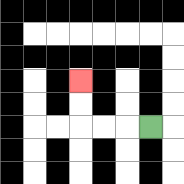{'start': '[6, 5]', 'end': '[3, 3]', 'path_directions': 'L,L,L,U,U', 'path_coordinates': '[[6, 5], [5, 5], [4, 5], [3, 5], [3, 4], [3, 3]]'}